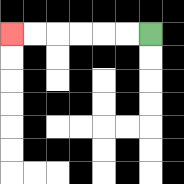{'start': '[6, 1]', 'end': '[0, 1]', 'path_directions': 'L,L,L,L,L,L', 'path_coordinates': '[[6, 1], [5, 1], [4, 1], [3, 1], [2, 1], [1, 1], [0, 1]]'}